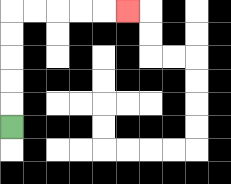{'start': '[0, 5]', 'end': '[5, 0]', 'path_directions': 'U,U,U,U,U,R,R,R,R,R', 'path_coordinates': '[[0, 5], [0, 4], [0, 3], [0, 2], [0, 1], [0, 0], [1, 0], [2, 0], [3, 0], [4, 0], [5, 0]]'}